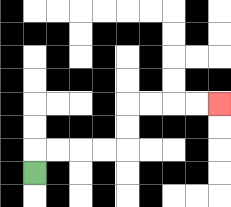{'start': '[1, 7]', 'end': '[9, 4]', 'path_directions': 'U,R,R,R,R,U,U,R,R,R,R', 'path_coordinates': '[[1, 7], [1, 6], [2, 6], [3, 6], [4, 6], [5, 6], [5, 5], [5, 4], [6, 4], [7, 4], [8, 4], [9, 4]]'}